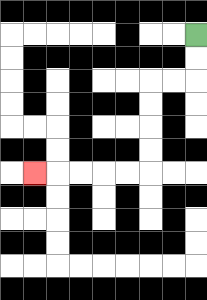{'start': '[8, 1]', 'end': '[1, 7]', 'path_directions': 'D,D,L,L,D,D,D,D,L,L,L,L,L', 'path_coordinates': '[[8, 1], [8, 2], [8, 3], [7, 3], [6, 3], [6, 4], [6, 5], [6, 6], [6, 7], [5, 7], [4, 7], [3, 7], [2, 7], [1, 7]]'}